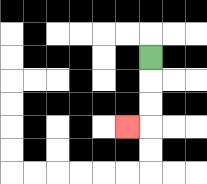{'start': '[6, 2]', 'end': '[5, 5]', 'path_directions': 'D,D,D,L', 'path_coordinates': '[[6, 2], [6, 3], [6, 4], [6, 5], [5, 5]]'}